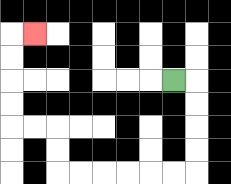{'start': '[7, 3]', 'end': '[1, 1]', 'path_directions': 'R,D,D,D,D,L,L,L,L,L,L,U,U,L,L,U,U,U,U,R', 'path_coordinates': '[[7, 3], [8, 3], [8, 4], [8, 5], [8, 6], [8, 7], [7, 7], [6, 7], [5, 7], [4, 7], [3, 7], [2, 7], [2, 6], [2, 5], [1, 5], [0, 5], [0, 4], [0, 3], [0, 2], [0, 1], [1, 1]]'}